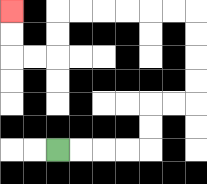{'start': '[2, 6]', 'end': '[0, 0]', 'path_directions': 'R,R,R,R,U,U,R,R,U,U,U,U,L,L,L,L,L,L,D,D,L,L,U,U', 'path_coordinates': '[[2, 6], [3, 6], [4, 6], [5, 6], [6, 6], [6, 5], [6, 4], [7, 4], [8, 4], [8, 3], [8, 2], [8, 1], [8, 0], [7, 0], [6, 0], [5, 0], [4, 0], [3, 0], [2, 0], [2, 1], [2, 2], [1, 2], [0, 2], [0, 1], [0, 0]]'}